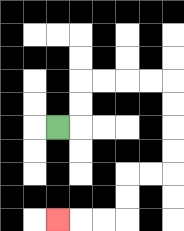{'start': '[2, 5]', 'end': '[2, 9]', 'path_directions': 'R,U,U,R,R,R,R,D,D,D,D,L,L,D,D,L,L,L', 'path_coordinates': '[[2, 5], [3, 5], [3, 4], [3, 3], [4, 3], [5, 3], [6, 3], [7, 3], [7, 4], [7, 5], [7, 6], [7, 7], [6, 7], [5, 7], [5, 8], [5, 9], [4, 9], [3, 9], [2, 9]]'}